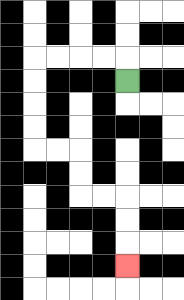{'start': '[5, 3]', 'end': '[5, 11]', 'path_directions': 'U,L,L,L,L,D,D,D,D,R,R,D,D,R,R,D,D,D', 'path_coordinates': '[[5, 3], [5, 2], [4, 2], [3, 2], [2, 2], [1, 2], [1, 3], [1, 4], [1, 5], [1, 6], [2, 6], [3, 6], [3, 7], [3, 8], [4, 8], [5, 8], [5, 9], [5, 10], [5, 11]]'}